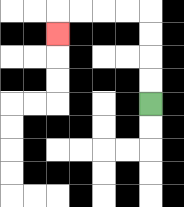{'start': '[6, 4]', 'end': '[2, 1]', 'path_directions': 'U,U,U,U,L,L,L,L,D', 'path_coordinates': '[[6, 4], [6, 3], [6, 2], [6, 1], [6, 0], [5, 0], [4, 0], [3, 0], [2, 0], [2, 1]]'}